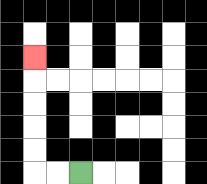{'start': '[3, 7]', 'end': '[1, 2]', 'path_directions': 'L,L,U,U,U,U,U', 'path_coordinates': '[[3, 7], [2, 7], [1, 7], [1, 6], [1, 5], [1, 4], [1, 3], [1, 2]]'}